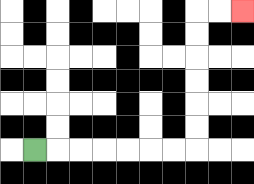{'start': '[1, 6]', 'end': '[10, 0]', 'path_directions': 'R,R,R,R,R,R,R,U,U,U,U,U,U,R,R', 'path_coordinates': '[[1, 6], [2, 6], [3, 6], [4, 6], [5, 6], [6, 6], [7, 6], [8, 6], [8, 5], [8, 4], [8, 3], [8, 2], [8, 1], [8, 0], [9, 0], [10, 0]]'}